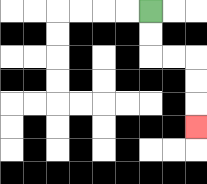{'start': '[6, 0]', 'end': '[8, 5]', 'path_directions': 'D,D,R,R,D,D,D', 'path_coordinates': '[[6, 0], [6, 1], [6, 2], [7, 2], [8, 2], [8, 3], [8, 4], [8, 5]]'}